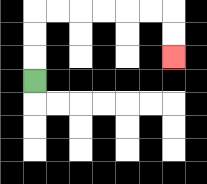{'start': '[1, 3]', 'end': '[7, 2]', 'path_directions': 'U,U,U,R,R,R,R,R,R,D,D', 'path_coordinates': '[[1, 3], [1, 2], [1, 1], [1, 0], [2, 0], [3, 0], [4, 0], [5, 0], [6, 0], [7, 0], [7, 1], [7, 2]]'}